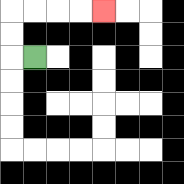{'start': '[1, 2]', 'end': '[4, 0]', 'path_directions': 'L,U,U,R,R,R,R', 'path_coordinates': '[[1, 2], [0, 2], [0, 1], [0, 0], [1, 0], [2, 0], [3, 0], [4, 0]]'}